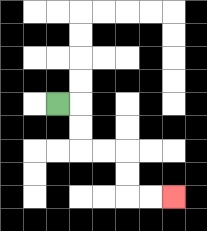{'start': '[2, 4]', 'end': '[7, 8]', 'path_directions': 'R,D,D,R,R,D,D,R,R', 'path_coordinates': '[[2, 4], [3, 4], [3, 5], [3, 6], [4, 6], [5, 6], [5, 7], [5, 8], [6, 8], [7, 8]]'}